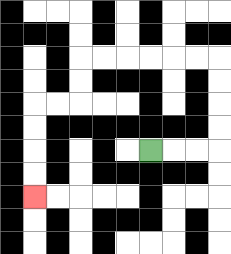{'start': '[6, 6]', 'end': '[1, 8]', 'path_directions': 'R,R,R,U,U,U,U,L,L,L,L,L,L,D,D,L,L,D,D,D,D', 'path_coordinates': '[[6, 6], [7, 6], [8, 6], [9, 6], [9, 5], [9, 4], [9, 3], [9, 2], [8, 2], [7, 2], [6, 2], [5, 2], [4, 2], [3, 2], [3, 3], [3, 4], [2, 4], [1, 4], [1, 5], [1, 6], [1, 7], [1, 8]]'}